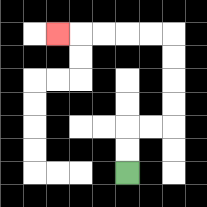{'start': '[5, 7]', 'end': '[2, 1]', 'path_directions': 'U,U,R,R,U,U,U,U,L,L,L,L,L', 'path_coordinates': '[[5, 7], [5, 6], [5, 5], [6, 5], [7, 5], [7, 4], [7, 3], [7, 2], [7, 1], [6, 1], [5, 1], [4, 1], [3, 1], [2, 1]]'}